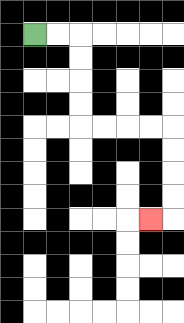{'start': '[1, 1]', 'end': '[6, 9]', 'path_directions': 'R,R,D,D,D,D,R,R,R,R,D,D,D,D,L', 'path_coordinates': '[[1, 1], [2, 1], [3, 1], [3, 2], [3, 3], [3, 4], [3, 5], [4, 5], [5, 5], [6, 5], [7, 5], [7, 6], [7, 7], [7, 8], [7, 9], [6, 9]]'}